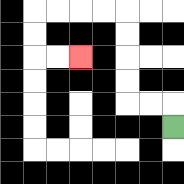{'start': '[7, 5]', 'end': '[3, 2]', 'path_directions': 'U,L,L,U,U,U,U,L,L,L,L,D,D,R,R', 'path_coordinates': '[[7, 5], [7, 4], [6, 4], [5, 4], [5, 3], [5, 2], [5, 1], [5, 0], [4, 0], [3, 0], [2, 0], [1, 0], [1, 1], [1, 2], [2, 2], [3, 2]]'}